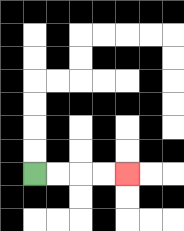{'start': '[1, 7]', 'end': '[5, 7]', 'path_directions': 'R,R,R,R', 'path_coordinates': '[[1, 7], [2, 7], [3, 7], [4, 7], [5, 7]]'}